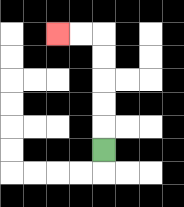{'start': '[4, 6]', 'end': '[2, 1]', 'path_directions': 'U,U,U,U,U,L,L', 'path_coordinates': '[[4, 6], [4, 5], [4, 4], [4, 3], [4, 2], [4, 1], [3, 1], [2, 1]]'}